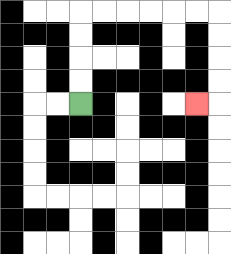{'start': '[3, 4]', 'end': '[8, 4]', 'path_directions': 'U,U,U,U,R,R,R,R,R,R,D,D,D,D,L', 'path_coordinates': '[[3, 4], [3, 3], [3, 2], [3, 1], [3, 0], [4, 0], [5, 0], [6, 0], [7, 0], [8, 0], [9, 0], [9, 1], [9, 2], [9, 3], [9, 4], [8, 4]]'}